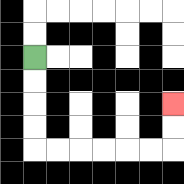{'start': '[1, 2]', 'end': '[7, 4]', 'path_directions': 'D,D,D,D,R,R,R,R,R,R,U,U', 'path_coordinates': '[[1, 2], [1, 3], [1, 4], [1, 5], [1, 6], [2, 6], [3, 6], [4, 6], [5, 6], [6, 6], [7, 6], [7, 5], [7, 4]]'}